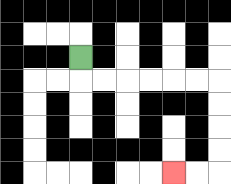{'start': '[3, 2]', 'end': '[7, 7]', 'path_directions': 'D,R,R,R,R,R,R,D,D,D,D,L,L', 'path_coordinates': '[[3, 2], [3, 3], [4, 3], [5, 3], [6, 3], [7, 3], [8, 3], [9, 3], [9, 4], [9, 5], [9, 6], [9, 7], [8, 7], [7, 7]]'}